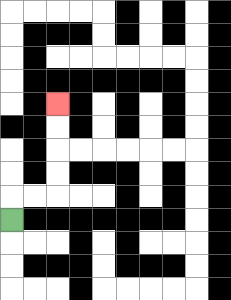{'start': '[0, 9]', 'end': '[2, 4]', 'path_directions': 'U,R,R,U,U,U,U', 'path_coordinates': '[[0, 9], [0, 8], [1, 8], [2, 8], [2, 7], [2, 6], [2, 5], [2, 4]]'}